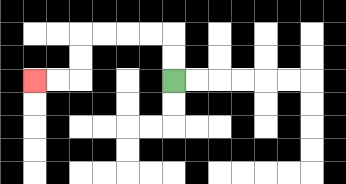{'start': '[7, 3]', 'end': '[1, 3]', 'path_directions': 'U,U,L,L,L,L,D,D,L,L', 'path_coordinates': '[[7, 3], [7, 2], [7, 1], [6, 1], [5, 1], [4, 1], [3, 1], [3, 2], [3, 3], [2, 3], [1, 3]]'}